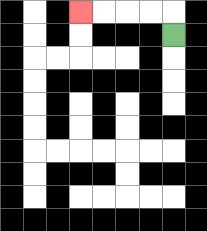{'start': '[7, 1]', 'end': '[3, 0]', 'path_directions': 'U,L,L,L,L', 'path_coordinates': '[[7, 1], [7, 0], [6, 0], [5, 0], [4, 0], [3, 0]]'}